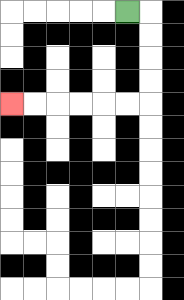{'start': '[5, 0]', 'end': '[0, 4]', 'path_directions': 'R,D,D,D,D,L,L,L,L,L,L', 'path_coordinates': '[[5, 0], [6, 0], [6, 1], [6, 2], [6, 3], [6, 4], [5, 4], [4, 4], [3, 4], [2, 4], [1, 4], [0, 4]]'}